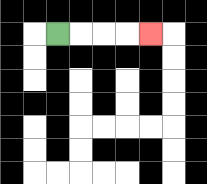{'start': '[2, 1]', 'end': '[6, 1]', 'path_directions': 'R,R,R,R', 'path_coordinates': '[[2, 1], [3, 1], [4, 1], [5, 1], [6, 1]]'}